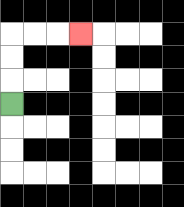{'start': '[0, 4]', 'end': '[3, 1]', 'path_directions': 'U,U,U,R,R,R', 'path_coordinates': '[[0, 4], [0, 3], [0, 2], [0, 1], [1, 1], [2, 1], [3, 1]]'}